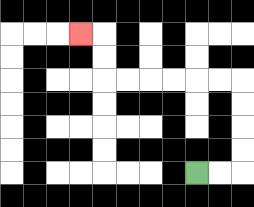{'start': '[8, 7]', 'end': '[3, 1]', 'path_directions': 'R,R,U,U,U,U,L,L,L,L,L,L,U,U,L', 'path_coordinates': '[[8, 7], [9, 7], [10, 7], [10, 6], [10, 5], [10, 4], [10, 3], [9, 3], [8, 3], [7, 3], [6, 3], [5, 3], [4, 3], [4, 2], [4, 1], [3, 1]]'}